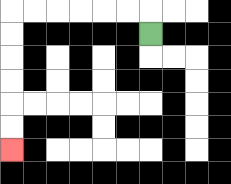{'start': '[6, 1]', 'end': '[0, 6]', 'path_directions': 'U,L,L,L,L,L,L,D,D,D,D,D,D', 'path_coordinates': '[[6, 1], [6, 0], [5, 0], [4, 0], [3, 0], [2, 0], [1, 0], [0, 0], [0, 1], [0, 2], [0, 3], [0, 4], [0, 5], [0, 6]]'}